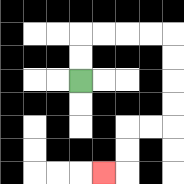{'start': '[3, 3]', 'end': '[4, 7]', 'path_directions': 'U,U,R,R,R,R,D,D,D,D,L,L,D,D,L', 'path_coordinates': '[[3, 3], [3, 2], [3, 1], [4, 1], [5, 1], [6, 1], [7, 1], [7, 2], [7, 3], [7, 4], [7, 5], [6, 5], [5, 5], [5, 6], [5, 7], [4, 7]]'}